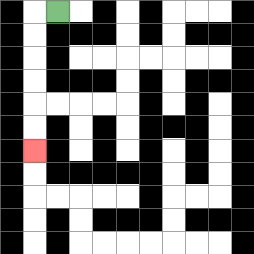{'start': '[2, 0]', 'end': '[1, 6]', 'path_directions': 'L,D,D,D,D,D,D', 'path_coordinates': '[[2, 0], [1, 0], [1, 1], [1, 2], [1, 3], [1, 4], [1, 5], [1, 6]]'}